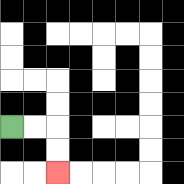{'start': '[0, 5]', 'end': '[2, 7]', 'path_directions': 'R,R,D,D', 'path_coordinates': '[[0, 5], [1, 5], [2, 5], [2, 6], [2, 7]]'}